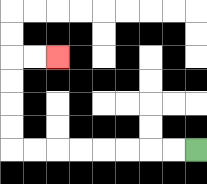{'start': '[8, 6]', 'end': '[2, 2]', 'path_directions': 'L,L,L,L,L,L,L,L,U,U,U,U,R,R', 'path_coordinates': '[[8, 6], [7, 6], [6, 6], [5, 6], [4, 6], [3, 6], [2, 6], [1, 6], [0, 6], [0, 5], [0, 4], [0, 3], [0, 2], [1, 2], [2, 2]]'}